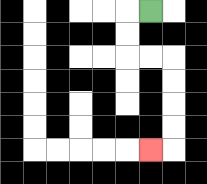{'start': '[6, 0]', 'end': '[6, 6]', 'path_directions': 'L,D,D,R,R,D,D,D,D,L', 'path_coordinates': '[[6, 0], [5, 0], [5, 1], [5, 2], [6, 2], [7, 2], [7, 3], [7, 4], [7, 5], [7, 6], [6, 6]]'}